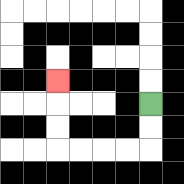{'start': '[6, 4]', 'end': '[2, 3]', 'path_directions': 'D,D,L,L,L,L,U,U,U', 'path_coordinates': '[[6, 4], [6, 5], [6, 6], [5, 6], [4, 6], [3, 6], [2, 6], [2, 5], [2, 4], [2, 3]]'}